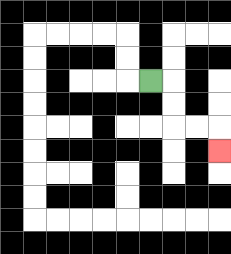{'start': '[6, 3]', 'end': '[9, 6]', 'path_directions': 'R,D,D,R,R,D', 'path_coordinates': '[[6, 3], [7, 3], [7, 4], [7, 5], [8, 5], [9, 5], [9, 6]]'}